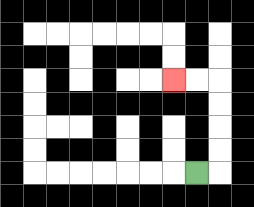{'start': '[8, 7]', 'end': '[7, 3]', 'path_directions': 'R,U,U,U,U,L,L', 'path_coordinates': '[[8, 7], [9, 7], [9, 6], [9, 5], [9, 4], [9, 3], [8, 3], [7, 3]]'}